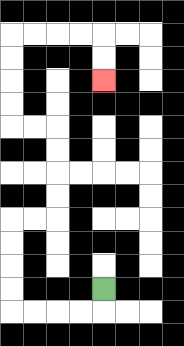{'start': '[4, 12]', 'end': '[4, 3]', 'path_directions': 'D,L,L,L,L,U,U,U,U,R,R,U,U,U,U,L,L,U,U,U,U,R,R,R,R,D,D', 'path_coordinates': '[[4, 12], [4, 13], [3, 13], [2, 13], [1, 13], [0, 13], [0, 12], [0, 11], [0, 10], [0, 9], [1, 9], [2, 9], [2, 8], [2, 7], [2, 6], [2, 5], [1, 5], [0, 5], [0, 4], [0, 3], [0, 2], [0, 1], [1, 1], [2, 1], [3, 1], [4, 1], [4, 2], [4, 3]]'}